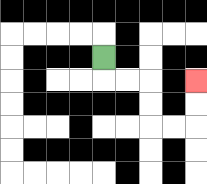{'start': '[4, 2]', 'end': '[8, 3]', 'path_directions': 'D,R,R,D,D,R,R,U,U', 'path_coordinates': '[[4, 2], [4, 3], [5, 3], [6, 3], [6, 4], [6, 5], [7, 5], [8, 5], [8, 4], [8, 3]]'}